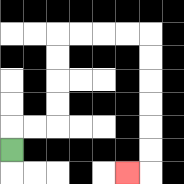{'start': '[0, 6]', 'end': '[5, 7]', 'path_directions': 'U,R,R,U,U,U,U,R,R,R,R,D,D,D,D,D,D,L', 'path_coordinates': '[[0, 6], [0, 5], [1, 5], [2, 5], [2, 4], [2, 3], [2, 2], [2, 1], [3, 1], [4, 1], [5, 1], [6, 1], [6, 2], [6, 3], [6, 4], [6, 5], [6, 6], [6, 7], [5, 7]]'}